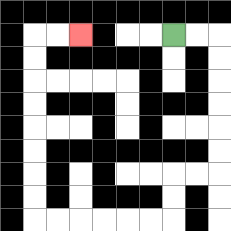{'start': '[7, 1]', 'end': '[3, 1]', 'path_directions': 'R,R,D,D,D,D,D,D,L,L,D,D,L,L,L,L,L,L,U,U,U,U,U,U,U,U,R,R', 'path_coordinates': '[[7, 1], [8, 1], [9, 1], [9, 2], [9, 3], [9, 4], [9, 5], [9, 6], [9, 7], [8, 7], [7, 7], [7, 8], [7, 9], [6, 9], [5, 9], [4, 9], [3, 9], [2, 9], [1, 9], [1, 8], [1, 7], [1, 6], [1, 5], [1, 4], [1, 3], [1, 2], [1, 1], [2, 1], [3, 1]]'}